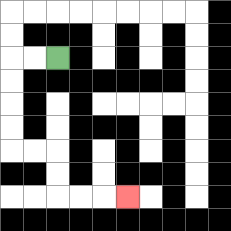{'start': '[2, 2]', 'end': '[5, 8]', 'path_directions': 'L,L,D,D,D,D,R,R,D,D,R,R,R', 'path_coordinates': '[[2, 2], [1, 2], [0, 2], [0, 3], [0, 4], [0, 5], [0, 6], [1, 6], [2, 6], [2, 7], [2, 8], [3, 8], [4, 8], [5, 8]]'}